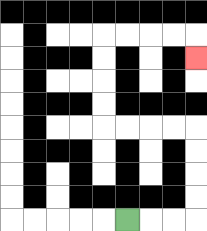{'start': '[5, 9]', 'end': '[8, 2]', 'path_directions': 'R,R,R,U,U,U,U,L,L,L,L,U,U,U,U,R,R,R,R,D', 'path_coordinates': '[[5, 9], [6, 9], [7, 9], [8, 9], [8, 8], [8, 7], [8, 6], [8, 5], [7, 5], [6, 5], [5, 5], [4, 5], [4, 4], [4, 3], [4, 2], [4, 1], [5, 1], [6, 1], [7, 1], [8, 1], [8, 2]]'}